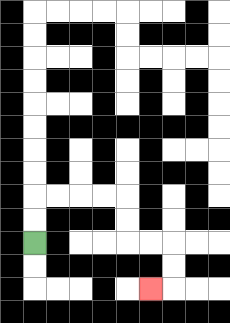{'start': '[1, 10]', 'end': '[6, 12]', 'path_directions': 'U,U,R,R,R,R,D,D,R,R,D,D,L', 'path_coordinates': '[[1, 10], [1, 9], [1, 8], [2, 8], [3, 8], [4, 8], [5, 8], [5, 9], [5, 10], [6, 10], [7, 10], [7, 11], [7, 12], [6, 12]]'}